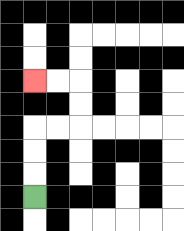{'start': '[1, 8]', 'end': '[1, 3]', 'path_directions': 'U,U,U,R,R,U,U,L,L', 'path_coordinates': '[[1, 8], [1, 7], [1, 6], [1, 5], [2, 5], [3, 5], [3, 4], [3, 3], [2, 3], [1, 3]]'}